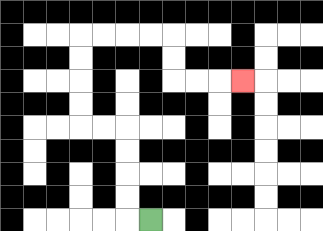{'start': '[6, 9]', 'end': '[10, 3]', 'path_directions': 'L,U,U,U,U,L,L,U,U,U,U,R,R,R,R,D,D,R,R,R', 'path_coordinates': '[[6, 9], [5, 9], [5, 8], [5, 7], [5, 6], [5, 5], [4, 5], [3, 5], [3, 4], [3, 3], [3, 2], [3, 1], [4, 1], [5, 1], [6, 1], [7, 1], [7, 2], [7, 3], [8, 3], [9, 3], [10, 3]]'}